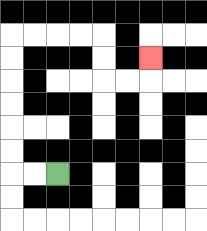{'start': '[2, 7]', 'end': '[6, 2]', 'path_directions': 'L,L,U,U,U,U,U,U,R,R,R,R,D,D,R,R,U', 'path_coordinates': '[[2, 7], [1, 7], [0, 7], [0, 6], [0, 5], [0, 4], [0, 3], [0, 2], [0, 1], [1, 1], [2, 1], [3, 1], [4, 1], [4, 2], [4, 3], [5, 3], [6, 3], [6, 2]]'}